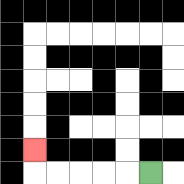{'start': '[6, 7]', 'end': '[1, 6]', 'path_directions': 'L,L,L,L,L,U', 'path_coordinates': '[[6, 7], [5, 7], [4, 7], [3, 7], [2, 7], [1, 7], [1, 6]]'}